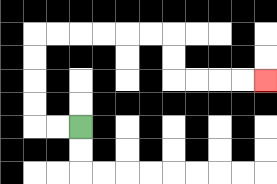{'start': '[3, 5]', 'end': '[11, 3]', 'path_directions': 'L,L,U,U,U,U,R,R,R,R,R,R,D,D,R,R,R,R', 'path_coordinates': '[[3, 5], [2, 5], [1, 5], [1, 4], [1, 3], [1, 2], [1, 1], [2, 1], [3, 1], [4, 1], [5, 1], [6, 1], [7, 1], [7, 2], [7, 3], [8, 3], [9, 3], [10, 3], [11, 3]]'}